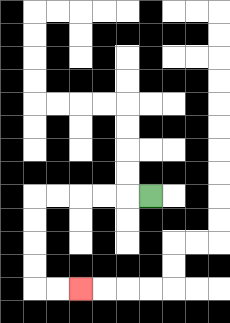{'start': '[6, 8]', 'end': '[3, 12]', 'path_directions': 'L,L,L,L,L,D,D,D,D,R,R', 'path_coordinates': '[[6, 8], [5, 8], [4, 8], [3, 8], [2, 8], [1, 8], [1, 9], [1, 10], [1, 11], [1, 12], [2, 12], [3, 12]]'}